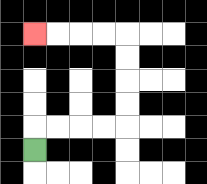{'start': '[1, 6]', 'end': '[1, 1]', 'path_directions': 'U,R,R,R,R,U,U,U,U,L,L,L,L', 'path_coordinates': '[[1, 6], [1, 5], [2, 5], [3, 5], [4, 5], [5, 5], [5, 4], [5, 3], [5, 2], [5, 1], [4, 1], [3, 1], [2, 1], [1, 1]]'}